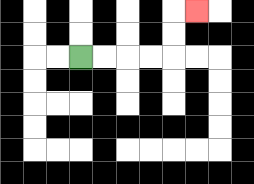{'start': '[3, 2]', 'end': '[8, 0]', 'path_directions': 'R,R,R,R,U,U,R', 'path_coordinates': '[[3, 2], [4, 2], [5, 2], [6, 2], [7, 2], [7, 1], [7, 0], [8, 0]]'}